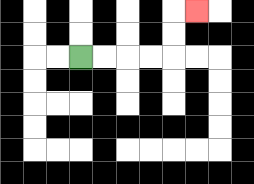{'start': '[3, 2]', 'end': '[8, 0]', 'path_directions': 'R,R,R,R,U,U,R', 'path_coordinates': '[[3, 2], [4, 2], [5, 2], [6, 2], [7, 2], [7, 1], [7, 0], [8, 0]]'}